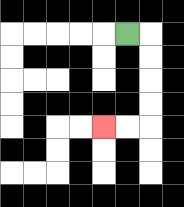{'start': '[5, 1]', 'end': '[4, 5]', 'path_directions': 'R,D,D,D,D,L,L', 'path_coordinates': '[[5, 1], [6, 1], [6, 2], [6, 3], [6, 4], [6, 5], [5, 5], [4, 5]]'}